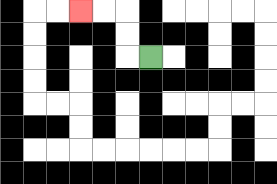{'start': '[6, 2]', 'end': '[3, 0]', 'path_directions': 'L,U,U,L,L', 'path_coordinates': '[[6, 2], [5, 2], [5, 1], [5, 0], [4, 0], [3, 0]]'}